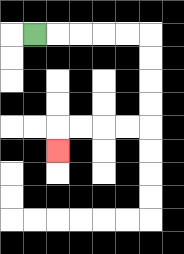{'start': '[1, 1]', 'end': '[2, 6]', 'path_directions': 'R,R,R,R,R,D,D,D,D,L,L,L,L,D', 'path_coordinates': '[[1, 1], [2, 1], [3, 1], [4, 1], [5, 1], [6, 1], [6, 2], [6, 3], [6, 4], [6, 5], [5, 5], [4, 5], [3, 5], [2, 5], [2, 6]]'}